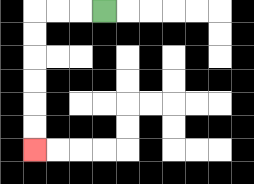{'start': '[4, 0]', 'end': '[1, 6]', 'path_directions': 'L,L,L,D,D,D,D,D,D', 'path_coordinates': '[[4, 0], [3, 0], [2, 0], [1, 0], [1, 1], [1, 2], [1, 3], [1, 4], [1, 5], [1, 6]]'}